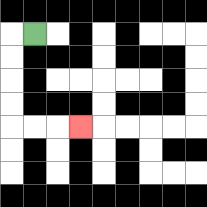{'start': '[1, 1]', 'end': '[3, 5]', 'path_directions': 'L,D,D,D,D,R,R,R', 'path_coordinates': '[[1, 1], [0, 1], [0, 2], [0, 3], [0, 4], [0, 5], [1, 5], [2, 5], [3, 5]]'}